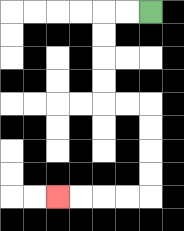{'start': '[6, 0]', 'end': '[2, 8]', 'path_directions': 'L,L,D,D,D,D,R,R,D,D,D,D,L,L,L,L', 'path_coordinates': '[[6, 0], [5, 0], [4, 0], [4, 1], [4, 2], [4, 3], [4, 4], [5, 4], [6, 4], [6, 5], [6, 6], [6, 7], [6, 8], [5, 8], [4, 8], [3, 8], [2, 8]]'}